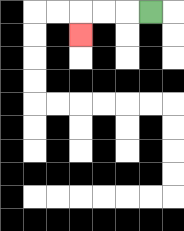{'start': '[6, 0]', 'end': '[3, 1]', 'path_directions': 'L,L,L,D', 'path_coordinates': '[[6, 0], [5, 0], [4, 0], [3, 0], [3, 1]]'}